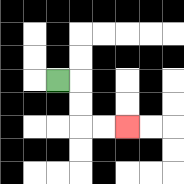{'start': '[2, 3]', 'end': '[5, 5]', 'path_directions': 'R,D,D,R,R', 'path_coordinates': '[[2, 3], [3, 3], [3, 4], [3, 5], [4, 5], [5, 5]]'}